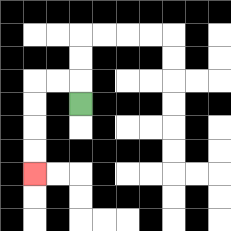{'start': '[3, 4]', 'end': '[1, 7]', 'path_directions': 'U,L,L,D,D,D,D', 'path_coordinates': '[[3, 4], [3, 3], [2, 3], [1, 3], [1, 4], [1, 5], [1, 6], [1, 7]]'}